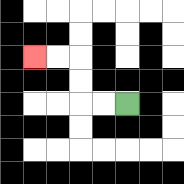{'start': '[5, 4]', 'end': '[1, 2]', 'path_directions': 'L,L,U,U,L,L', 'path_coordinates': '[[5, 4], [4, 4], [3, 4], [3, 3], [3, 2], [2, 2], [1, 2]]'}